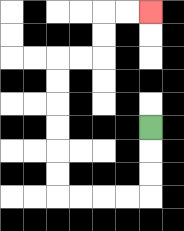{'start': '[6, 5]', 'end': '[6, 0]', 'path_directions': 'D,D,D,L,L,L,L,U,U,U,U,U,U,R,R,U,U,R,R', 'path_coordinates': '[[6, 5], [6, 6], [6, 7], [6, 8], [5, 8], [4, 8], [3, 8], [2, 8], [2, 7], [2, 6], [2, 5], [2, 4], [2, 3], [2, 2], [3, 2], [4, 2], [4, 1], [4, 0], [5, 0], [6, 0]]'}